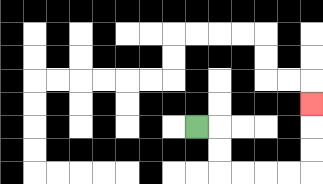{'start': '[8, 5]', 'end': '[13, 4]', 'path_directions': 'R,D,D,R,R,R,R,U,U,U', 'path_coordinates': '[[8, 5], [9, 5], [9, 6], [9, 7], [10, 7], [11, 7], [12, 7], [13, 7], [13, 6], [13, 5], [13, 4]]'}